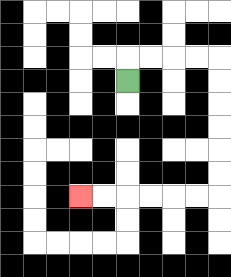{'start': '[5, 3]', 'end': '[3, 8]', 'path_directions': 'U,R,R,R,R,D,D,D,D,D,D,L,L,L,L,L,L', 'path_coordinates': '[[5, 3], [5, 2], [6, 2], [7, 2], [8, 2], [9, 2], [9, 3], [9, 4], [9, 5], [9, 6], [9, 7], [9, 8], [8, 8], [7, 8], [6, 8], [5, 8], [4, 8], [3, 8]]'}